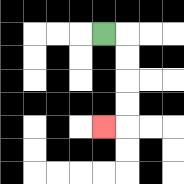{'start': '[4, 1]', 'end': '[4, 5]', 'path_directions': 'R,D,D,D,D,L', 'path_coordinates': '[[4, 1], [5, 1], [5, 2], [5, 3], [5, 4], [5, 5], [4, 5]]'}